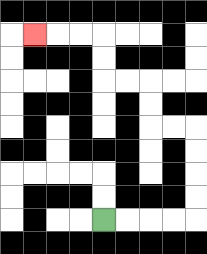{'start': '[4, 9]', 'end': '[1, 1]', 'path_directions': 'R,R,R,R,U,U,U,U,L,L,U,U,L,L,U,U,L,L,L', 'path_coordinates': '[[4, 9], [5, 9], [6, 9], [7, 9], [8, 9], [8, 8], [8, 7], [8, 6], [8, 5], [7, 5], [6, 5], [6, 4], [6, 3], [5, 3], [4, 3], [4, 2], [4, 1], [3, 1], [2, 1], [1, 1]]'}